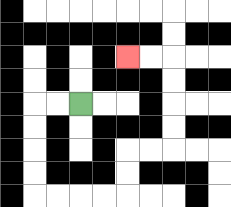{'start': '[3, 4]', 'end': '[5, 2]', 'path_directions': 'L,L,D,D,D,D,R,R,R,R,U,U,R,R,U,U,U,U,L,L', 'path_coordinates': '[[3, 4], [2, 4], [1, 4], [1, 5], [1, 6], [1, 7], [1, 8], [2, 8], [3, 8], [4, 8], [5, 8], [5, 7], [5, 6], [6, 6], [7, 6], [7, 5], [7, 4], [7, 3], [7, 2], [6, 2], [5, 2]]'}